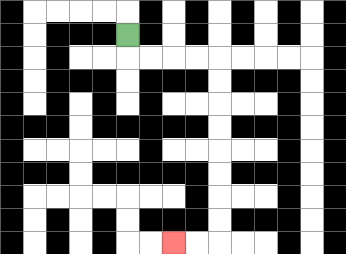{'start': '[5, 1]', 'end': '[7, 10]', 'path_directions': 'D,R,R,R,R,D,D,D,D,D,D,D,D,L,L', 'path_coordinates': '[[5, 1], [5, 2], [6, 2], [7, 2], [8, 2], [9, 2], [9, 3], [9, 4], [9, 5], [9, 6], [9, 7], [9, 8], [9, 9], [9, 10], [8, 10], [7, 10]]'}